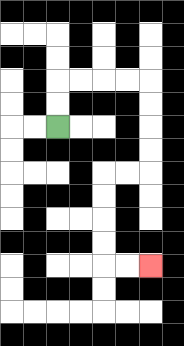{'start': '[2, 5]', 'end': '[6, 11]', 'path_directions': 'U,U,R,R,R,R,D,D,D,D,L,L,D,D,D,D,R,R', 'path_coordinates': '[[2, 5], [2, 4], [2, 3], [3, 3], [4, 3], [5, 3], [6, 3], [6, 4], [6, 5], [6, 6], [6, 7], [5, 7], [4, 7], [4, 8], [4, 9], [4, 10], [4, 11], [5, 11], [6, 11]]'}